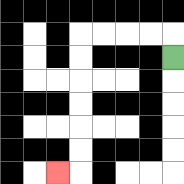{'start': '[7, 2]', 'end': '[2, 7]', 'path_directions': 'U,L,L,L,L,D,D,D,D,D,D,L', 'path_coordinates': '[[7, 2], [7, 1], [6, 1], [5, 1], [4, 1], [3, 1], [3, 2], [3, 3], [3, 4], [3, 5], [3, 6], [3, 7], [2, 7]]'}